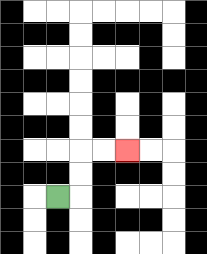{'start': '[2, 8]', 'end': '[5, 6]', 'path_directions': 'R,U,U,R,R', 'path_coordinates': '[[2, 8], [3, 8], [3, 7], [3, 6], [4, 6], [5, 6]]'}